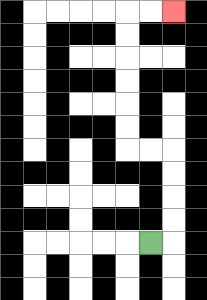{'start': '[6, 10]', 'end': '[7, 0]', 'path_directions': 'R,U,U,U,U,L,L,U,U,U,U,U,U,R,R', 'path_coordinates': '[[6, 10], [7, 10], [7, 9], [7, 8], [7, 7], [7, 6], [6, 6], [5, 6], [5, 5], [5, 4], [5, 3], [5, 2], [5, 1], [5, 0], [6, 0], [7, 0]]'}